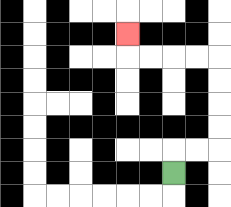{'start': '[7, 7]', 'end': '[5, 1]', 'path_directions': 'U,R,R,U,U,U,U,L,L,L,L,U', 'path_coordinates': '[[7, 7], [7, 6], [8, 6], [9, 6], [9, 5], [9, 4], [9, 3], [9, 2], [8, 2], [7, 2], [6, 2], [5, 2], [5, 1]]'}